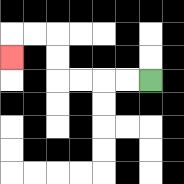{'start': '[6, 3]', 'end': '[0, 2]', 'path_directions': 'L,L,L,L,U,U,L,L,D', 'path_coordinates': '[[6, 3], [5, 3], [4, 3], [3, 3], [2, 3], [2, 2], [2, 1], [1, 1], [0, 1], [0, 2]]'}